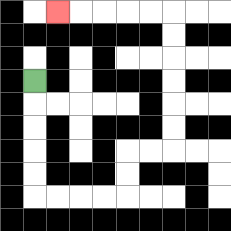{'start': '[1, 3]', 'end': '[2, 0]', 'path_directions': 'D,D,D,D,D,R,R,R,R,U,U,R,R,U,U,U,U,U,U,L,L,L,L,L', 'path_coordinates': '[[1, 3], [1, 4], [1, 5], [1, 6], [1, 7], [1, 8], [2, 8], [3, 8], [4, 8], [5, 8], [5, 7], [5, 6], [6, 6], [7, 6], [7, 5], [7, 4], [7, 3], [7, 2], [7, 1], [7, 0], [6, 0], [5, 0], [4, 0], [3, 0], [2, 0]]'}